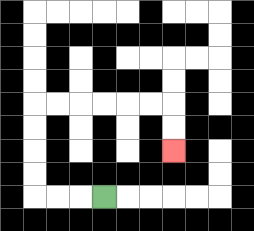{'start': '[4, 8]', 'end': '[7, 6]', 'path_directions': 'L,L,L,U,U,U,U,R,R,R,R,R,R,D,D', 'path_coordinates': '[[4, 8], [3, 8], [2, 8], [1, 8], [1, 7], [1, 6], [1, 5], [1, 4], [2, 4], [3, 4], [4, 4], [5, 4], [6, 4], [7, 4], [7, 5], [7, 6]]'}